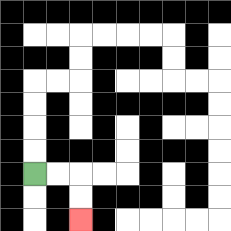{'start': '[1, 7]', 'end': '[3, 9]', 'path_directions': 'R,R,D,D', 'path_coordinates': '[[1, 7], [2, 7], [3, 7], [3, 8], [3, 9]]'}